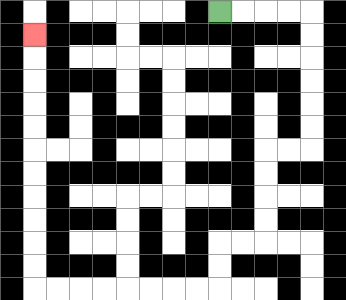{'start': '[9, 0]', 'end': '[1, 1]', 'path_directions': 'R,R,R,R,D,D,D,D,D,D,L,L,D,D,D,D,L,L,D,D,L,L,L,L,L,L,L,L,U,U,U,U,U,U,U,U,U,U,U', 'path_coordinates': '[[9, 0], [10, 0], [11, 0], [12, 0], [13, 0], [13, 1], [13, 2], [13, 3], [13, 4], [13, 5], [13, 6], [12, 6], [11, 6], [11, 7], [11, 8], [11, 9], [11, 10], [10, 10], [9, 10], [9, 11], [9, 12], [8, 12], [7, 12], [6, 12], [5, 12], [4, 12], [3, 12], [2, 12], [1, 12], [1, 11], [1, 10], [1, 9], [1, 8], [1, 7], [1, 6], [1, 5], [1, 4], [1, 3], [1, 2], [1, 1]]'}